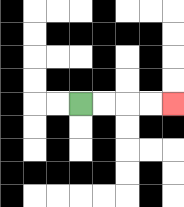{'start': '[3, 4]', 'end': '[7, 4]', 'path_directions': 'R,R,R,R', 'path_coordinates': '[[3, 4], [4, 4], [5, 4], [6, 4], [7, 4]]'}